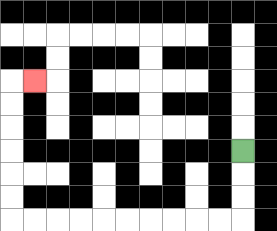{'start': '[10, 6]', 'end': '[1, 3]', 'path_directions': 'D,D,D,L,L,L,L,L,L,L,L,L,L,U,U,U,U,U,U,R', 'path_coordinates': '[[10, 6], [10, 7], [10, 8], [10, 9], [9, 9], [8, 9], [7, 9], [6, 9], [5, 9], [4, 9], [3, 9], [2, 9], [1, 9], [0, 9], [0, 8], [0, 7], [0, 6], [0, 5], [0, 4], [0, 3], [1, 3]]'}